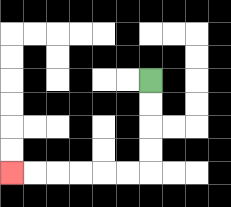{'start': '[6, 3]', 'end': '[0, 7]', 'path_directions': 'D,D,D,D,L,L,L,L,L,L', 'path_coordinates': '[[6, 3], [6, 4], [6, 5], [6, 6], [6, 7], [5, 7], [4, 7], [3, 7], [2, 7], [1, 7], [0, 7]]'}